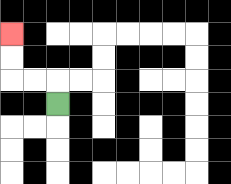{'start': '[2, 4]', 'end': '[0, 1]', 'path_directions': 'U,L,L,U,U', 'path_coordinates': '[[2, 4], [2, 3], [1, 3], [0, 3], [0, 2], [0, 1]]'}